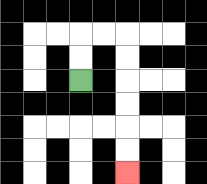{'start': '[3, 3]', 'end': '[5, 7]', 'path_directions': 'U,U,R,R,D,D,D,D,D,D', 'path_coordinates': '[[3, 3], [3, 2], [3, 1], [4, 1], [5, 1], [5, 2], [5, 3], [5, 4], [5, 5], [5, 6], [5, 7]]'}